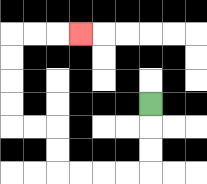{'start': '[6, 4]', 'end': '[3, 1]', 'path_directions': 'D,D,D,L,L,L,L,U,U,L,L,U,U,U,U,R,R,R', 'path_coordinates': '[[6, 4], [6, 5], [6, 6], [6, 7], [5, 7], [4, 7], [3, 7], [2, 7], [2, 6], [2, 5], [1, 5], [0, 5], [0, 4], [0, 3], [0, 2], [0, 1], [1, 1], [2, 1], [3, 1]]'}